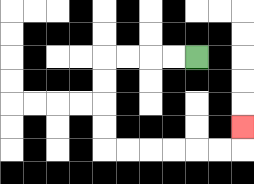{'start': '[8, 2]', 'end': '[10, 5]', 'path_directions': 'L,L,L,L,D,D,D,D,R,R,R,R,R,R,U', 'path_coordinates': '[[8, 2], [7, 2], [6, 2], [5, 2], [4, 2], [4, 3], [4, 4], [4, 5], [4, 6], [5, 6], [6, 6], [7, 6], [8, 6], [9, 6], [10, 6], [10, 5]]'}